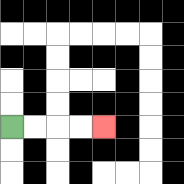{'start': '[0, 5]', 'end': '[4, 5]', 'path_directions': 'R,R,R,R', 'path_coordinates': '[[0, 5], [1, 5], [2, 5], [3, 5], [4, 5]]'}